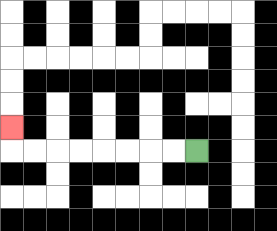{'start': '[8, 6]', 'end': '[0, 5]', 'path_directions': 'L,L,L,L,L,L,L,L,U', 'path_coordinates': '[[8, 6], [7, 6], [6, 6], [5, 6], [4, 6], [3, 6], [2, 6], [1, 6], [0, 6], [0, 5]]'}